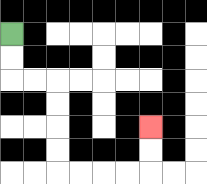{'start': '[0, 1]', 'end': '[6, 5]', 'path_directions': 'D,D,R,R,D,D,D,D,R,R,R,R,U,U', 'path_coordinates': '[[0, 1], [0, 2], [0, 3], [1, 3], [2, 3], [2, 4], [2, 5], [2, 6], [2, 7], [3, 7], [4, 7], [5, 7], [6, 7], [6, 6], [6, 5]]'}